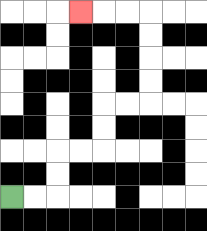{'start': '[0, 8]', 'end': '[3, 0]', 'path_directions': 'R,R,U,U,R,R,U,U,R,R,U,U,U,U,L,L,L', 'path_coordinates': '[[0, 8], [1, 8], [2, 8], [2, 7], [2, 6], [3, 6], [4, 6], [4, 5], [4, 4], [5, 4], [6, 4], [6, 3], [6, 2], [6, 1], [6, 0], [5, 0], [4, 0], [3, 0]]'}